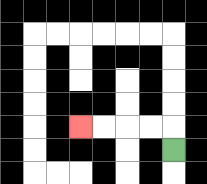{'start': '[7, 6]', 'end': '[3, 5]', 'path_directions': 'U,L,L,L,L', 'path_coordinates': '[[7, 6], [7, 5], [6, 5], [5, 5], [4, 5], [3, 5]]'}